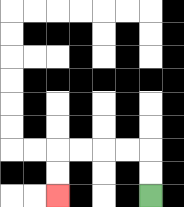{'start': '[6, 8]', 'end': '[2, 8]', 'path_directions': 'U,U,L,L,L,L,D,D', 'path_coordinates': '[[6, 8], [6, 7], [6, 6], [5, 6], [4, 6], [3, 6], [2, 6], [2, 7], [2, 8]]'}